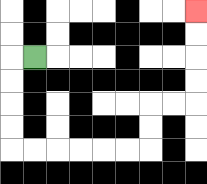{'start': '[1, 2]', 'end': '[8, 0]', 'path_directions': 'L,D,D,D,D,R,R,R,R,R,R,U,U,R,R,U,U,U,U', 'path_coordinates': '[[1, 2], [0, 2], [0, 3], [0, 4], [0, 5], [0, 6], [1, 6], [2, 6], [3, 6], [4, 6], [5, 6], [6, 6], [6, 5], [6, 4], [7, 4], [8, 4], [8, 3], [8, 2], [8, 1], [8, 0]]'}